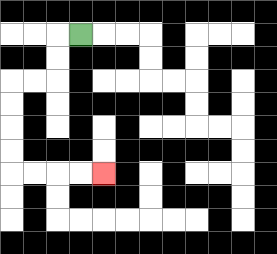{'start': '[3, 1]', 'end': '[4, 7]', 'path_directions': 'L,D,D,L,L,D,D,D,D,R,R,R,R', 'path_coordinates': '[[3, 1], [2, 1], [2, 2], [2, 3], [1, 3], [0, 3], [0, 4], [0, 5], [0, 6], [0, 7], [1, 7], [2, 7], [3, 7], [4, 7]]'}